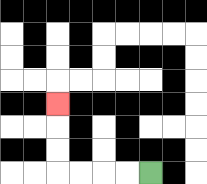{'start': '[6, 7]', 'end': '[2, 4]', 'path_directions': 'L,L,L,L,U,U,U', 'path_coordinates': '[[6, 7], [5, 7], [4, 7], [3, 7], [2, 7], [2, 6], [2, 5], [2, 4]]'}